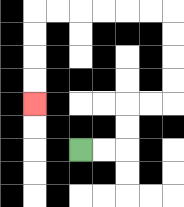{'start': '[3, 6]', 'end': '[1, 4]', 'path_directions': 'R,R,U,U,R,R,U,U,U,U,L,L,L,L,L,L,D,D,D,D', 'path_coordinates': '[[3, 6], [4, 6], [5, 6], [5, 5], [5, 4], [6, 4], [7, 4], [7, 3], [7, 2], [7, 1], [7, 0], [6, 0], [5, 0], [4, 0], [3, 0], [2, 0], [1, 0], [1, 1], [1, 2], [1, 3], [1, 4]]'}